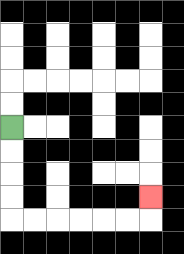{'start': '[0, 5]', 'end': '[6, 8]', 'path_directions': 'D,D,D,D,R,R,R,R,R,R,U', 'path_coordinates': '[[0, 5], [0, 6], [0, 7], [0, 8], [0, 9], [1, 9], [2, 9], [3, 9], [4, 9], [5, 9], [6, 9], [6, 8]]'}